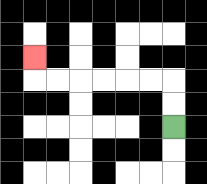{'start': '[7, 5]', 'end': '[1, 2]', 'path_directions': 'U,U,L,L,L,L,L,L,U', 'path_coordinates': '[[7, 5], [7, 4], [7, 3], [6, 3], [5, 3], [4, 3], [3, 3], [2, 3], [1, 3], [1, 2]]'}